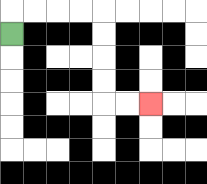{'start': '[0, 1]', 'end': '[6, 4]', 'path_directions': 'U,R,R,R,R,D,D,D,D,R,R', 'path_coordinates': '[[0, 1], [0, 0], [1, 0], [2, 0], [3, 0], [4, 0], [4, 1], [4, 2], [4, 3], [4, 4], [5, 4], [6, 4]]'}